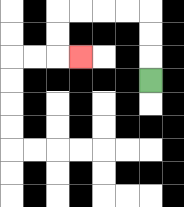{'start': '[6, 3]', 'end': '[3, 2]', 'path_directions': 'U,U,U,L,L,L,L,D,D,R', 'path_coordinates': '[[6, 3], [6, 2], [6, 1], [6, 0], [5, 0], [4, 0], [3, 0], [2, 0], [2, 1], [2, 2], [3, 2]]'}